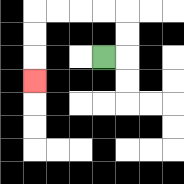{'start': '[4, 2]', 'end': '[1, 3]', 'path_directions': 'R,U,U,L,L,L,L,D,D,D', 'path_coordinates': '[[4, 2], [5, 2], [5, 1], [5, 0], [4, 0], [3, 0], [2, 0], [1, 0], [1, 1], [1, 2], [1, 3]]'}